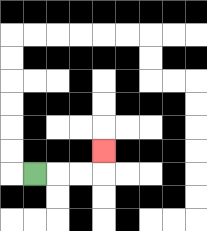{'start': '[1, 7]', 'end': '[4, 6]', 'path_directions': 'R,R,R,U', 'path_coordinates': '[[1, 7], [2, 7], [3, 7], [4, 7], [4, 6]]'}